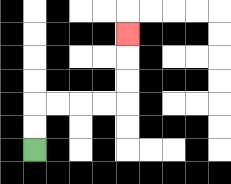{'start': '[1, 6]', 'end': '[5, 1]', 'path_directions': 'U,U,R,R,R,R,U,U,U', 'path_coordinates': '[[1, 6], [1, 5], [1, 4], [2, 4], [3, 4], [4, 4], [5, 4], [5, 3], [5, 2], [5, 1]]'}